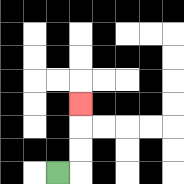{'start': '[2, 7]', 'end': '[3, 4]', 'path_directions': 'R,U,U,U', 'path_coordinates': '[[2, 7], [3, 7], [3, 6], [3, 5], [3, 4]]'}